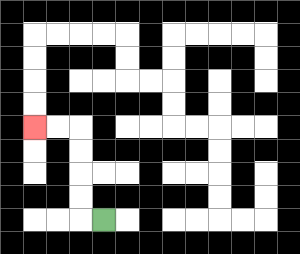{'start': '[4, 9]', 'end': '[1, 5]', 'path_directions': 'L,U,U,U,U,L,L', 'path_coordinates': '[[4, 9], [3, 9], [3, 8], [3, 7], [3, 6], [3, 5], [2, 5], [1, 5]]'}